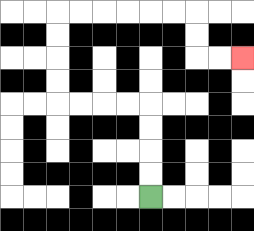{'start': '[6, 8]', 'end': '[10, 2]', 'path_directions': 'U,U,U,U,L,L,L,L,U,U,U,U,R,R,R,R,R,R,D,D,R,R', 'path_coordinates': '[[6, 8], [6, 7], [6, 6], [6, 5], [6, 4], [5, 4], [4, 4], [3, 4], [2, 4], [2, 3], [2, 2], [2, 1], [2, 0], [3, 0], [4, 0], [5, 0], [6, 0], [7, 0], [8, 0], [8, 1], [8, 2], [9, 2], [10, 2]]'}